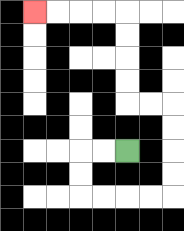{'start': '[5, 6]', 'end': '[1, 0]', 'path_directions': 'L,L,D,D,R,R,R,R,U,U,U,U,L,L,U,U,U,U,L,L,L,L', 'path_coordinates': '[[5, 6], [4, 6], [3, 6], [3, 7], [3, 8], [4, 8], [5, 8], [6, 8], [7, 8], [7, 7], [7, 6], [7, 5], [7, 4], [6, 4], [5, 4], [5, 3], [5, 2], [5, 1], [5, 0], [4, 0], [3, 0], [2, 0], [1, 0]]'}